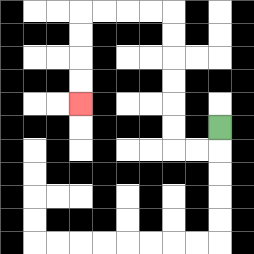{'start': '[9, 5]', 'end': '[3, 4]', 'path_directions': 'D,L,L,U,U,U,U,U,U,L,L,L,L,D,D,D,D', 'path_coordinates': '[[9, 5], [9, 6], [8, 6], [7, 6], [7, 5], [7, 4], [7, 3], [7, 2], [7, 1], [7, 0], [6, 0], [5, 0], [4, 0], [3, 0], [3, 1], [3, 2], [3, 3], [3, 4]]'}